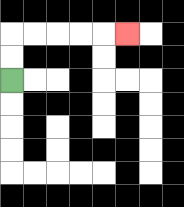{'start': '[0, 3]', 'end': '[5, 1]', 'path_directions': 'U,U,R,R,R,R,R', 'path_coordinates': '[[0, 3], [0, 2], [0, 1], [1, 1], [2, 1], [3, 1], [4, 1], [5, 1]]'}